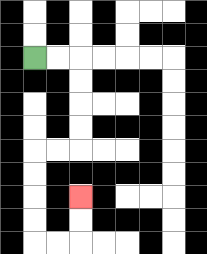{'start': '[1, 2]', 'end': '[3, 8]', 'path_directions': 'R,R,D,D,D,D,L,L,D,D,D,D,R,R,U,U', 'path_coordinates': '[[1, 2], [2, 2], [3, 2], [3, 3], [3, 4], [3, 5], [3, 6], [2, 6], [1, 6], [1, 7], [1, 8], [1, 9], [1, 10], [2, 10], [3, 10], [3, 9], [3, 8]]'}